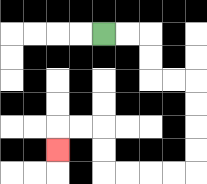{'start': '[4, 1]', 'end': '[2, 6]', 'path_directions': 'R,R,D,D,R,R,D,D,D,D,L,L,L,L,U,U,L,L,D', 'path_coordinates': '[[4, 1], [5, 1], [6, 1], [6, 2], [6, 3], [7, 3], [8, 3], [8, 4], [8, 5], [8, 6], [8, 7], [7, 7], [6, 7], [5, 7], [4, 7], [4, 6], [4, 5], [3, 5], [2, 5], [2, 6]]'}